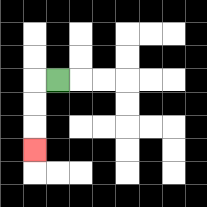{'start': '[2, 3]', 'end': '[1, 6]', 'path_directions': 'L,D,D,D', 'path_coordinates': '[[2, 3], [1, 3], [1, 4], [1, 5], [1, 6]]'}